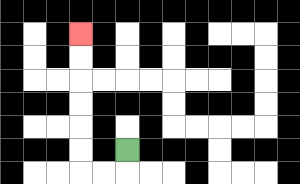{'start': '[5, 6]', 'end': '[3, 1]', 'path_directions': 'D,L,L,U,U,U,U,U,U', 'path_coordinates': '[[5, 6], [5, 7], [4, 7], [3, 7], [3, 6], [3, 5], [3, 4], [3, 3], [3, 2], [3, 1]]'}